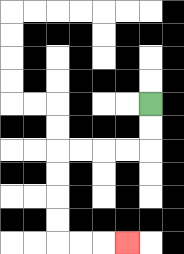{'start': '[6, 4]', 'end': '[5, 10]', 'path_directions': 'D,D,L,L,L,L,D,D,D,D,R,R,R', 'path_coordinates': '[[6, 4], [6, 5], [6, 6], [5, 6], [4, 6], [3, 6], [2, 6], [2, 7], [2, 8], [2, 9], [2, 10], [3, 10], [4, 10], [5, 10]]'}